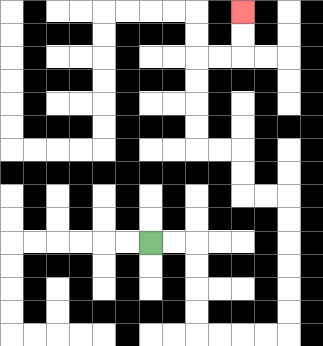{'start': '[6, 10]', 'end': '[10, 0]', 'path_directions': 'R,R,D,D,D,D,R,R,R,R,U,U,U,U,U,U,L,L,U,U,L,L,U,U,U,U,R,R,U,U', 'path_coordinates': '[[6, 10], [7, 10], [8, 10], [8, 11], [8, 12], [8, 13], [8, 14], [9, 14], [10, 14], [11, 14], [12, 14], [12, 13], [12, 12], [12, 11], [12, 10], [12, 9], [12, 8], [11, 8], [10, 8], [10, 7], [10, 6], [9, 6], [8, 6], [8, 5], [8, 4], [8, 3], [8, 2], [9, 2], [10, 2], [10, 1], [10, 0]]'}